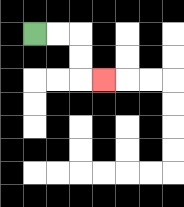{'start': '[1, 1]', 'end': '[4, 3]', 'path_directions': 'R,R,D,D,R', 'path_coordinates': '[[1, 1], [2, 1], [3, 1], [3, 2], [3, 3], [4, 3]]'}